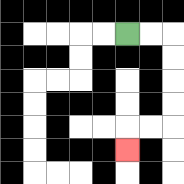{'start': '[5, 1]', 'end': '[5, 6]', 'path_directions': 'R,R,D,D,D,D,L,L,D', 'path_coordinates': '[[5, 1], [6, 1], [7, 1], [7, 2], [7, 3], [7, 4], [7, 5], [6, 5], [5, 5], [5, 6]]'}